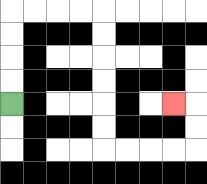{'start': '[0, 4]', 'end': '[7, 4]', 'path_directions': 'U,U,U,U,R,R,R,R,D,D,D,D,D,D,R,R,R,R,U,U,L', 'path_coordinates': '[[0, 4], [0, 3], [0, 2], [0, 1], [0, 0], [1, 0], [2, 0], [3, 0], [4, 0], [4, 1], [4, 2], [4, 3], [4, 4], [4, 5], [4, 6], [5, 6], [6, 6], [7, 6], [8, 6], [8, 5], [8, 4], [7, 4]]'}